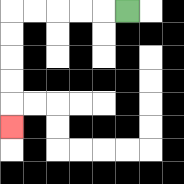{'start': '[5, 0]', 'end': '[0, 5]', 'path_directions': 'L,L,L,L,L,D,D,D,D,D', 'path_coordinates': '[[5, 0], [4, 0], [3, 0], [2, 0], [1, 0], [0, 0], [0, 1], [0, 2], [0, 3], [0, 4], [0, 5]]'}